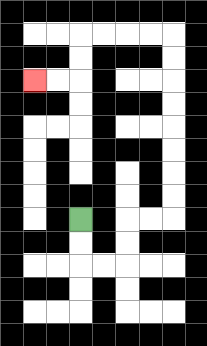{'start': '[3, 9]', 'end': '[1, 3]', 'path_directions': 'D,D,R,R,U,U,R,R,U,U,U,U,U,U,U,U,L,L,L,L,D,D,L,L', 'path_coordinates': '[[3, 9], [3, 10], [3, 11], [4, 11], [5, 11], [5, 10], [5, 9], [6, 9], [7, 9], [7, 8], [7, 7], [7, 6], [7, 5], [7, 4], [7, 3], [7, 2], [7, 1], [6, 1], [5, 1], [4, 1], [3, 1], [3, 2], [3, 3], [2, 3], [1, 3]]'}